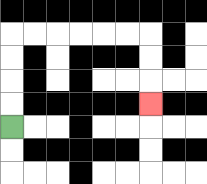{'start': '[0, 5]', 'end': '[6, 4]', 'path_directions': 'U,U,U,U,R,R,R,R,R,R,D,D,D', 'path_coordinates': '[[0, 5], [0, 4], [0, 3], [0, 2], [0, 1], [1, 1], [2, 1], [3, 1], [4, 1], [5, 1], [6, 1], [6, 2], [6, 3], [6, 4]]'}